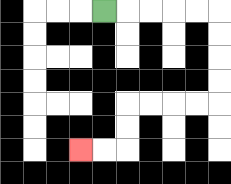{'start': '[4, 0]', 'end': '[3, 6]', 'path_directions': 'R,R,R,R,R,D,D,D,D,L,L,L,L,D,D,L,L', 'path_coordinates': '[[4, 0], [5, 0], [6, 0], [7, 0], [8, 0], [9, 0], [9, 1], [9, 2], [9, 3], [9, 4], [8, 4], [7, 4], [6, 4], [5, 4], [5, 5], [5, 6], [4, 6], [3, 6]]'}